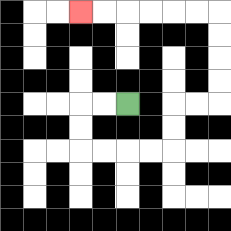{'start': '[5, 4]', 'end': '[3, 0]', 'path_directions': 'L,L,D,D,R,R,R,R,U,U,R,R,U,U,U,U,L,L,L,L,L,L', 'path_coordinates': '[[5, 4], [4, 4], [3, 4], [3, 5], [3, 6], [4, 6], [5, 6], [6, 6], [7, 6], [7, 5], [7, 4], [8, 4], [9, 4], [9, 3], [9, 2], [9, 1], [9, 0], [8, 0], [7, 0], [6, 0], [5, 0], [4, 0], [3, 0]]'}